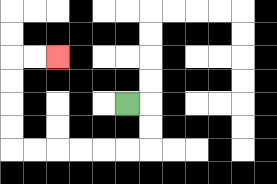{'start': '[5, 4]', 'end': '[2, 2]', 'path_directions': 'R,D,D,L,L,L,L,L,L,U,U,U,U,R,R', 'path_coordinates': '[[5, 4], [6, 4], [6, 5], [6, 6], [5, 6], [4, 6], [3, 6], [2, 6], [1, 6], [0, 6], [0, 5], [0, 4], [0, 3], [0, 2], [1, 2], [2, 2]]'}